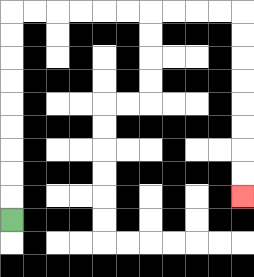{'start': '[0, 9]', 'end': '[10, 8]', 'path_directions': 'U,U,U,U,U,U,U,U,U,R,R,R,R,R,R,R,R,R,R,D,D,D,D,D,D,D,D', 'path_coordinates': '[[0, 9], [0, 8], [0, 7], [0, 6], [0, 5], [0, 4], [0, 3], [0, 2], [0, 1], [0, 0], [1, 0], [2, 0], [3, 0], [4, 0], [5, 0], [6, 0], [7, 0], [8, 0], [9, 0], [10, 0], [10, 1], [10, 2], [10, 3], [10, 4], [10, 5], [10, 6], [10, 7], [10, 8]]'}